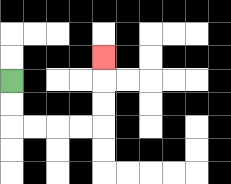{'start': '[0, 3]', 'end': '[4, 2]', 'path_directions': 'D,D,R,R,R,R,U,U,U', 'path_coordinates': '[[0, 3], [0, 4], [0, 5], [1, 5], [2, 5], [3, 5], [4, 5], [4, 4], [4, 3], [4, 2]]'}